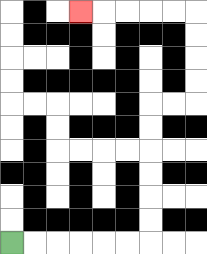{'start': '[0, 10]', 'end': '[3, 0]', 'path_directions': 'R,R,R,R,R,R,U,U,U,U,U,U,R,R,U,U,U,U,L,L,L,L,L', 'path_coordinates': '[[0, 10], [1, 10], [2, 10], [3, 10], [4, 10], [5, 10], [6, 10], [6, 9], [6, 8], [6, 7], [6, 6], [6, 5], [6, 4], [7, 4], [8, 4], [8, 3], [8, 2], [8, 1], [8, 0], [7, 0], [6, 0], [5, 0], [4, 0], [3, 0]]'}